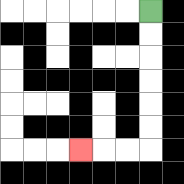{'start': '[6, 0]', 'end': '[3, 6]', 'path_directions': 'D,D,D,D,D,D,L,L,L', 'path_coordinates': '[[6, 0], [6, 1], [6, 2], [6, 3], [6, 4], [6, 5], [6, 6], [5, 6], [4, 6], [3, 6]]'}